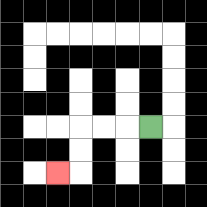{'start': '[6, 5]', 'end': '[2, 7]', 'path_directions': 'L,L,L,D,D,L', 'path_coordinates': '[[6, 5], [5, 5], [4, 5], [3, 5], [3, 6], [3, 7], [2, 7]]'}